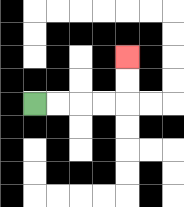{'start': '[1, 4]', 'end': '[5, 2]', 'path_directions': 'R,R,R,R,U,U', 'path_coordinates': '[[1, 4], [2, 4], [3, 4], [4, 4], [5, 4], [5, 3], [5, 2]]'}